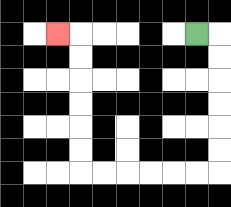{'start': '[8, 1]', 'end': '[2, 1]', 'path_directions': 'R,D,D,D,D,D,D,L,L,L,L,L,L,U,U,U,U,U,U,L', 'path_coordinates': '[[8, 1], [9, 1], [9, 2], [9, 3], [9, 4], [9, 5], [9, 6], [9, 7], [8, 7], [7, 7], [6, 7], [5, 7], [4, 7], [3, 7], [3, 6], [3, 5], [3, 4], [3, 3], [3, 2], [3, 1], [2, 1]]'}